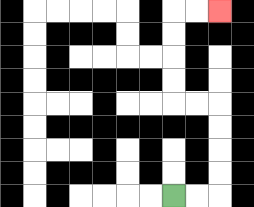{'start': '[7, 8]', 'end': '[9, 0]', 'path_directions': 'R,R,U,U,U,U,L,L,U,U,U,U,R,R', 'path_coordinates': '[[7, 8], [8, 8], [9, 8], [9, 7], [9, 6], [9, 5], [9, 4], [8, 4], [7, 4], [7, 3], [7, 2], [7, 1], [7, 0], [8, 0], [9, 0]]'}